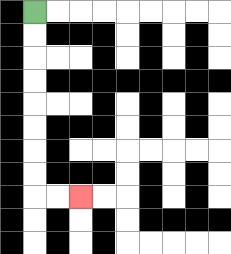{'start': '[1, 0]', 'end': '[3, 8]', 'path_directions': 'D,D,D,D,D,D,D,D,R,R', 'path_coordinates': '[[1, 0], [1, 1], [1, 2], [1, 3], [1, 4], [1, 5], [1, 6], [1, 7], [1, 8], [2, 8], [3, 8]]'}